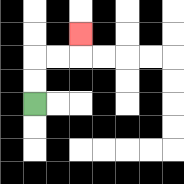{'start': '[1, 4]', 'end': '[3, 1]', 'path_directions': 'U,U,R,R,U', 'path_coordinates': '[[1, 4], [1, 3], [1, 2], [2, 2], [3, 2], [3, 1]]'}